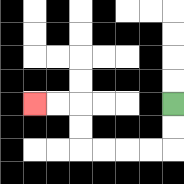{'start': '[7, 4]', 'end': '[1, 4]', 'path_directions': 'D,D,L,L,L,L,U,U,L,L', 'path_coordinates': '[[7, 4], [7, 5], [7, 6], [6, 6], [5, 6], [4, 6], [3, 6], [3, 5], [3, 4], [2, 4], [1, 4]]'}